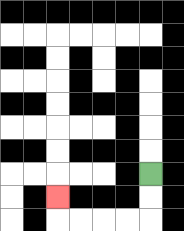{'start': '[6, 7]', 'end': '[2, 8]', 'path_directions': 'D,D,L,L,L,L,U', 'path_coordinates': '[[6, 7], [6, 8], [6, 9], [5, 9], [4, 9], [3, 9], [2, 9], [2, 8]]'}